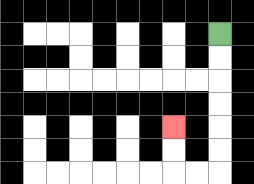{'start': '[9, 1]', 'end': '[7, 5]', 'path_directions': 'D,D,D,D,D,D,L,L,U,U', 'path_coordinates': '[[9, 1], [9, 2], [9, 3], [9, 4], [9, 5], [9, 6], [9, 7], [8, 7], [7, 7], [7, 6], [7, 5]]'}